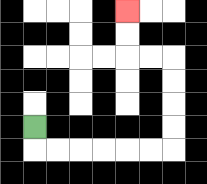{'start': '[1, 5]', 'end': '[5, 0]', 'path_directions': 'D,R,R,R,R,R,R,U,U,U,U,L,L,U,U', 'path_coordinates': '[[1, 5], [1, 6], [2, 6], [3, 6], [4, 6], [5, 6], [6, 6], [7, 6], [7, 5], [7, 4], [7, 3], [7, 2], [6, 2], [5, 2], [5, 1], [5, 0]]'}